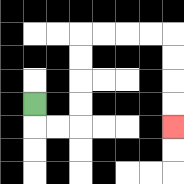{'start': '[1, 4]', 'end': '[7, 5]', 'path_directions': 'D,R,R,U,U,U,U,R,R,R,R,D,D,D,D', 'path_coordinates': '[[1, 4], [1, 5], [2, 5], [3, 5], [3, 4], [3, 3], [3, 2], [3, 1], [4, 1], [5, 1], [6, 1], [7, 1], [7, 2], [7, 3], [7, 4], [7, 5]]'}